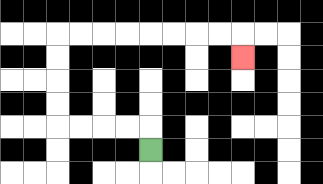{'start': '[6, 6]', 'end': '[10, 2]', 'path_directions': 'U,L,L,L,L,U,U,U,U,R,R,R,R,R,R,R,R,D', 'path_coordinates': '[[6, 6], [6, 5], [5, 5], [4, 5], [3, 5], [2, 5], [2, 4], [2, 3], [2, 2], [2, 1], [3, 1], [4, 1], [5, 1], [6, 1], [7, 1], [8, 1], [9, 1], [10, 1], [10, 2]]'}